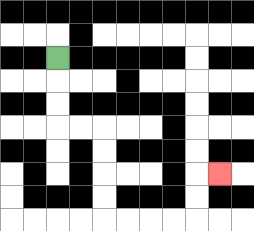{'start': '[2, 2]', 'end': '[9, 7]', 'path_directions': 'D,D,D,R,R,D,D,D,D,R,R,R,R,U,U,R', 'path_coordinates': '[[2, 2], [2, 3], [2, 4], [2, 5], [3, 5], [4, 5], [4, 6], [4, 7], [4, 8], [4, 9], [5, 9], [6, 9], [7, 9], [8, 9], [8, 8], [8, 7], [9, 7]]'}